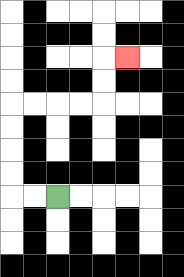{'start': '[2, 8]', 'end': '[5, 2]', 'path_directions': 'L,L,U,U,U,U,R,R,R,R,U,U,R', 'path_coordinates': '[[2, 8], [1, 8], [0, 8], [0, 7], [0, 6], [0, 5], [0, 4], [1, 4], [2, 4], [3, 4], [4, 4], [4, 3], [4, 2], [5, 2]]'}